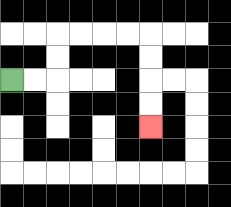{'start': '[0, 3]', 'end': '[6, 5]', 'path_directions': 'R,R,U,U,R,R,R,R,D,D,D,D', 'path_coordinates': '[[0, 3], [1, 3], [2, 3], [2, 2], [2, 1], [3, 1], [4, 1], [5, 1], [6, 1], [6, 2], [6, 3], [6, 4], [6, 5]]'}